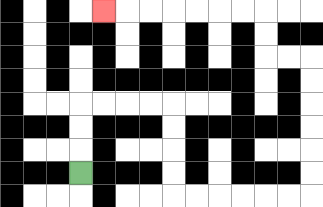{'start': '[3, 7]', 'end': '[4, 0]', 'path_directions': 'U,U,U,R,R,R,R,D,D,D,D,R,R,R,R,R,R,U,U,U,U,U,U,L,L,U,U,L,L,L,L,L,L,L', 'path_coordinates': '[[3, 7], [3, 6], [3, 5], [3, 4], [4, 4], [5, 4], [6, 4], [7, 4], [7, 5], [7, 6], [7, 7], [7, 8], [8, 8], [9, 8], [10, 8], [11, 8], [12, 8], [13, 8], [13, 7], [13, 6], [13, 5], [13, 4], [13, 3], [13, 2], [12, 2], [11, 2], [11, 1], [11, 0], [10, 0], [9, 0], [8, 0], [7, 0], [6, 0], [5, 0], [4, 0]]'}